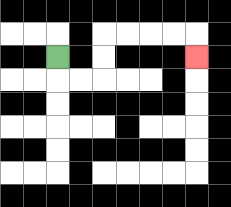{'start': '[2, 2]', 'end': '[8, 2]', 'path_directions': 'D,R,R,U,U,R,R,R,R,D', 'path_coordinates': '[[2, 2], [2, 3], [3, 3], [4, 3], [4, 2], [4, 1], [5, 1], [6, 1], [7, 1], [8, 1], [8, 2]]'}